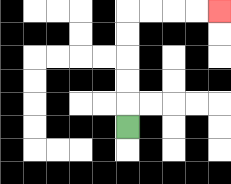{'start': '[5, 5]', 'end': '[9, 0]', 'path_directions': 'U,U,U,U,U,R,R,R,R', 'path_coordinates': '[[5, 5], [5, 4], [5, 3], [5, 2], [5, 1], [5, 0], [6, 0], [7, 0], [8, 0], [9, 0]]'}